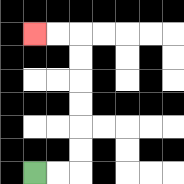{'start': '[1, 7]', 'end': '[1, 1]', 'path_directions': 'R,R,U,U,U,U,U,U,L,L', 'path_coordinates': '[[1, 7], [2, 7], [3, 7], [3, 6], [3, 5], [3, 4], [3, 3], [3, 2], [3, 1], [2, 1], [1, 1]]'}